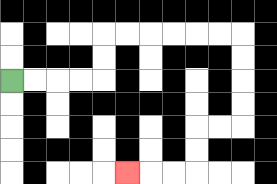{'start': '[0, 3]', 'end': '[5, 7]', 'path_directions': 'R,R,R,R,U,U,R,R,R,R,R,R,D,D,D,D,L,L,D,D,L,L,L', 'path_coordinates': '[[0, 3], [1, 3], [2, 3], [3, 3], [4, 3], [4, 2], [4, 1], [5, 1], [6, 1], [7, 1], [8, 1], [9, 1], [10, 1], [10, 2], [10, 3], [10, 4], [10, 5], [9, 5], [8, 5], [8, 6], [8, 7], [7, 7], [6, 7], [5, 7]]'}